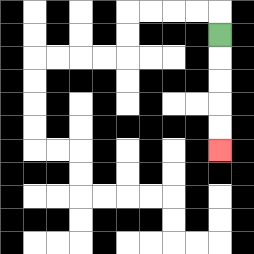{'start': '[9, 1]', 'end': '[9, 6]', 'path_directions': 'D,D,D,D,D', 'path_coordinates': '[[9, 1], [9, 2], [9, 3], [9, 4], [9, 5], [9, 6]]'}